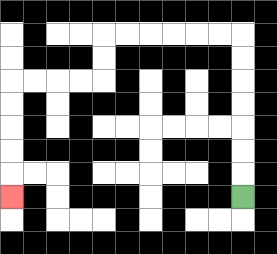{'start': '[10, 8]', 'end': '[0, 8]', 'path_directions': 'U,U,U,U,U,U,U,L,L,L,L,L,L,D,D,L,L,L,L,D,D,D,D,D', 'path_coordinates': '[[10, 8], [10, 7], [10, 6], [10, 5], [10, 4], [10, 3], [10, 2], [10, 1], [9, 1], [8, 1], [7, 1], [6, 1], [5, 1], [4, 1], [4, 2], [4, 3], [3, 3], [2, 3], [1, 3], [0, 3], [0, 4], [0, 5], [0, 6], [0, 7], [0, 8]]'}